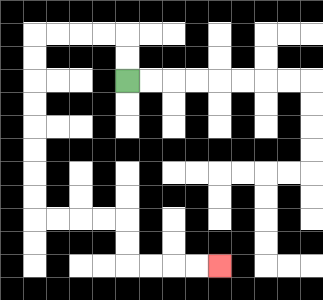{'start': '[5, 3]', 'end': '[9, 11]', 'path_directions': 'U,U,L,L,L,L,D,D,D,D,D,D,D,D,R,R,R,R,D,D,R,R,R,R', 'path_coordinates': '[[5, 3], [5, 2], [5, 1], [4, 1], [3, 1], [2, 1], [1, 1], [1, 2], [1, 3], [1, 4], [1, 5], [1, 6], [1, 7], [1, 8], [1, 9], [2, 9], [3, 9], [4, 9], [5, 9], [5, 10], [5, 11], [6, 11], [7, 11], [8, 11], [9, 11]]'}